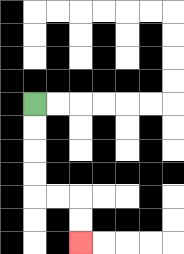{'start': '[1, 4]', 'end': '[3, 10]', 'path_directions': 'D,D,D,D,R,R,D,D', 'path_coordinates': '[[1, 4], [1, 5], [1, 6], [1, 7], [1, 8], [2, 8], [3, 8], [3, 9], [3, 10]]'}